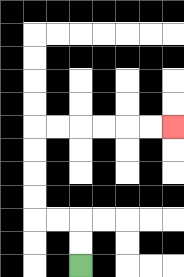{'start': '[3, 11]', 'end': '[7, 5]', 'path_directions': 'U,U,L,L,U,U,U,U,R,R,R,R,R,R', 'path_coordinates': '[[3, 11], [3, 10], [3, 9], [2, 9], [1, 9], [1, 8], [1, 7], [1, 6], [1, 5], [2, 5], [3, 5], [4, 5], [5, 5], [6, 5], [7, 5]]'}